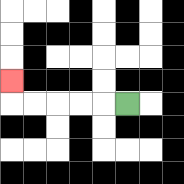{'start': '[5, 4]', 'end': '[0, 3]', 'path_directions': 'L,L,L,L,L,U', 'path_coordinates': '[[5, 4], [4, 4], [3, 4], [2, 4], [1, 4], [0, 4], [0, 3]]'}